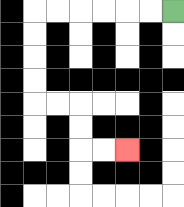{'start': '[7, 0]', 'end': '[5, 6]', 'path_directions': 'L,L,L,L,L,L,D,D,D,D,R,R,D,D,R,R', 'path_coordinates': '[[7, 0], [6, 0], [5, 0], [4, 0], [3, 0], [2, 0], [1, 0], [1, 1], [1, 2], [1, 3], [1, 4], [2, 4], [3, 4], [3, 5], [3, 6], [4, 6], [5, 6]]'}